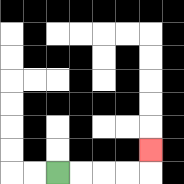{'start': '[2, 7]', 'end': '[6, 6]', 'path_directions': 'R,R,R,R,U', 'path_coordinates': '[[2, 7], [3, 7], [4, 7], [5, 7], [6, 7], [6, 6]]'}